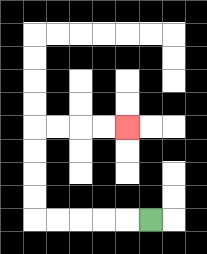{'start': '[6, 9]', 'end': '[5, 5]', 'path_directions': 'L,L,L,L,L,U,U,U,U,R,R,R,R', 'path_coordinates': '[[6, 9], [5, 9], [4, 9], [3, 9], [2, 9], [1, 9], [1, 8], [1, 7], [1, 6], [1, 5], [2, 5], [3, 5], [4, 5], [5, 5]]'}